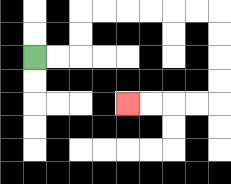{'start': '[1, 2]', 'end': '[5, 4]', 'path_directions': 'R,R,U,U,R,R,R,R,R,R,D,D,D,D,L,L,L,L', 'path_coordinates': '[[1, 2], [2, 2], [3, 2], [3, 1], [3, 0], [4, 0], [5, 0], [6, 0], [7, 0], [8, 0], [9, 0], [9, 1], [9, 2], [9, 3], [9, 4], [8, 4], [7, 4], [6, 4], [5, 4]]'}